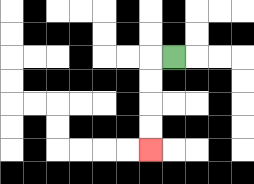{'start': '[7, 2]', 'end': '[6, 6]', 'path_directions': 'L,D,D,D,D', 'path_coordinates': '[[7, 2], [6, 2], [6, 3], [6, 4], [6, 5], [6, 6]]'}